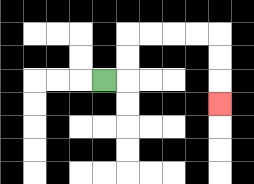{'start': '[4, 3]', 'end': '[9, 4]', 'path_directions': 'R,U,U,R,R,R,R,D,D,D', 'path_coordinates': '[[4, 3], [5, 3], [5, 2], [5, 1], [6, 1], [7, 1], [8, 1], [9, 1], [9, 2], [9, 3], [9, 4]]'}